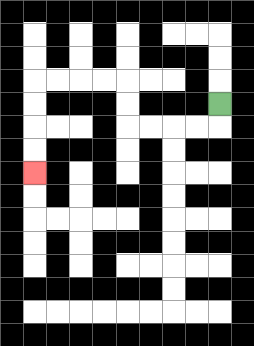{'start': '[9, 4]', 'end': '[1, 7]', 'path_directions': 'D,L,L,L,L,U,U,L,L,L,L,D,D,D,D', 'path_coordinates': '[[9, 4], [9, 5], [8, 5], [7, 5], [6, 5], [5, 5], [5, 4], [5, 3], [4, 3], [3, 3], [2, 3], [1, 3], [1, 4], [1, 5], [1, 6], [1, 7]]'}